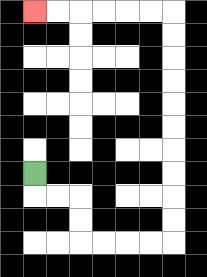{'start': '[1, 7]', 'end': '[1, 0]', 'path_directions': 'D,R,R,D,D,R,R,R,R,U,U,U,U,U,U,U,U,U,U,L,L,L,L,L,L', 'path_coordinates': '[[1, 7], [1, 8], [2, 8], [3, 8], [3, 9], [3, 10], [4, 10], [5, 10], [6, 10], [7, 10], [7, 9], [7, 8], [7, 7], [7, 6], [7, 5], [7, 4], [7, 3], [7, 2], [7, 1], [7, 0], [6, 0], [5, 0], [4, 0], [3, 0], [2, 0], [1, 0]]'}